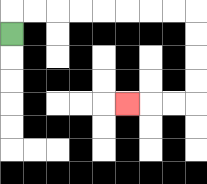{'start': '[0, 1]', 'end': '[5, 4]', 'path_directions': 'U,R,R,R,R,R,R,R,R,D,D,D,D,L,L,L', 'path_coordinates': '[[0, 1], [0, 0], [1, 0], [2, 0], [3, 0], [4, 0], [5, 0], [6, 0], [7, 0], [8, 0], [8, 1], [8, 2], [8, 3], [8, 4], [7, 4], [6, 4], [5, 4]]'}